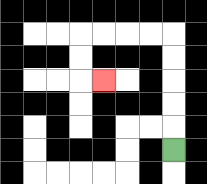{'start': '[7, 6]', 'end': '[4, 3]', 'path_directions': 'U,U,U,U,U,L,L,L,L,D,D,R', 'path_coordinates': '[[7, 6], [7, 5], [7, 4], [7, 3], [7, 2], [7, 1], [6, 1], [5, 1], [4, 1], [3, 1], [3, 2], [3, 3], [4, 3]]'}